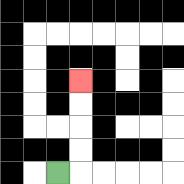{'start': '[2, 7]', 'end': '[3, 3]', 'path_directions': 'R,U,U,U,U', 'path_coordinates': '[[2, 7], [3, 7], [3, 6], [3, 5], [3, 4], [3, 3]]'}